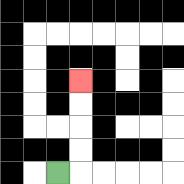{'start': '[2, 7]', 'end': '[3, 3]', 'path_directions': 'R,U,U,U,U', 'path_coordinates': '[[2, 7], [3, 7], [3, 6], [3, 5], [3, 4], [3, 3]]'}